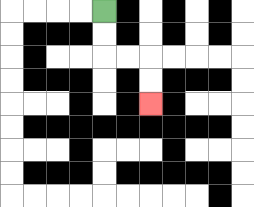{'start': '[4, 0]', 'end': '[6, 4]', 'path_directions': 'D,D,R,R,D,D', 'path_coordinates': '[[4, 0], [4, 1], [4, 2], [5, 2], [6, 2], [6, 3], [6, 4]]'}